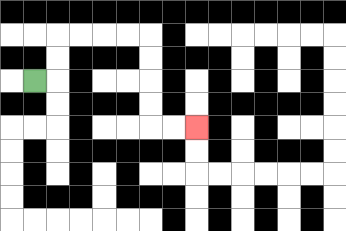{'start': '[1, 3]', 'end': '[8, 5]', 'path_directions': 'R,U,U,R,R,R,R,D,D,D,D,R,R', 'path_coordinates': '[[1, 3], [2, 3], [2, 2], [2, 1], [3, 1], [4, 1], [5, 1], [6, 1], [6, 2], [6, 3], [6, 4], [6, 5], [7, 5], [8, 5]]'}